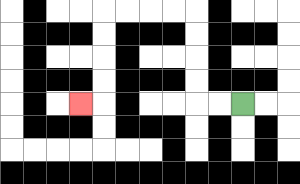{'start': '[10, 4]', 'end': '[3, 4]', 'path_directions': 'L,L,U,U,U,U,L,L,L,L,D,D,D,D,L', 'path_coordinates': '[[10, 4], [9, 4], [8, 4], [8, 3], [8, 2], [8, 1], [8, 0], [7, 0], [6, 0], [5, 0], [4, 0], [4, 1], [4, 2], [4, 3], [4, 4], [3, 4]]'}